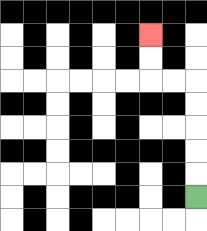{'start': '[8, 8]', 'end': '[6, 1]', 'path_directions': 'U,U,U,U,U,L,L,U,U', 'path_coordinates': '[[8, 8], [8, 7], [8, 6], [8, 5], [8, 4], [8, 3], [7, 3], [6, 3], [6, 2], [6, 1]]'}